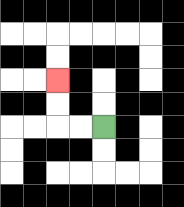{'start': '[4, 5]', 'end': '[2, 3]', 'path_directions': 'L,L,U,U', 'path_coordinates': '[[4, 5], [3, 5], [2, 5], [2, 4], [2, 3]]'}